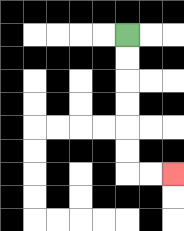{'start': '[5, 1]', 'end': '[7, 7]', 'path_directions': 'D,D,D,D,D,D,R,R', 'path_coordinates': '[[5, 1], [5, 2], [5, 3], [5, 4], [5, 5], [5, 6], [5, 7], [6, 7], [7, 7]]'}